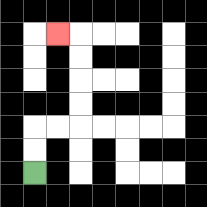{'start': '[1, 7]', 'end': '[2, 1]', 'path_directions': 'U,U,R,R,U,U,U,U,L', 'path_coordinates': '[[1, 7], [1, 6], [1, 5], [2, 5], [3, 5], [3, 4], [3, 3], [3, 2], [3, 1], [2, 1]]'}